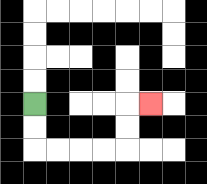{'start': '[1, 4]', 'end': '[6, 4]', 'path_directions': 'D,D,R,R,R,R,U,U,R', 'path_coordinates': '[[1, 4], [1, 5], [1, 6], [2, 6], [3, 6], [4, 6], [5, 6], [5, 5], [5, 4], [6, 4]]'}